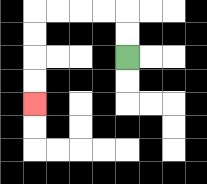{'start': '[5, 2]', 'end': '[1, 4]', 'path_directions': 'U,U,L,L,L,L,D,D,D,D', 'path_coordinates': '[[5, 2], [5, 1], [5, 0], [4, 0], [3, 0], [2, 0], [1, 0], [1, 1], [1, 2], [1, 3], [1, 4]]'}